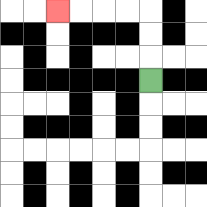{'start': '[6, 3]', 'end': '[2, 0]', 'path_directions': 'U,U,U,L,L,L,L', 'path_coordinates': '[[6, 3], [6, 2], [6, 1], [6, 0], [5, 0], [4, 0], [3, 0], [2, 0]]'}